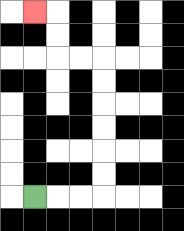{'start': '[1, 8]', 'end': '[1, 0]', 'path_directions': 'R,R,R,U,U,U,U,U,U,L,L,U,U,L', 'path_coordinates': '[[1, 8], [2, 8], [3, 8], [4, 8], [4, 7], [4, 6], [4, 5], [4, 4], [4, 3], [4, 2], [3, 2], [2, 2], [2, 1], [2, 0], [1, 0]]'}